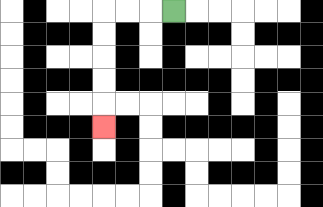{'start': '[7, 0]', 'end': '[4, 5]', 'path_directions': 'L,L,L,D,D,D,D,D', 'path_coordinates': '[[7, 0], [6, 0], [5, 0], [4, 0], [4, 1], [4, 2], [4, 3], [4, 4], [4, 5]]'}